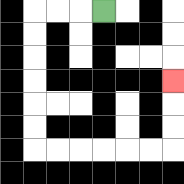{'start': '[4, 0]', 'end': '[7, 3]', 'path_directions': 'L,L,L,D,D,D,D,D,D,R,R,R,R,R,R,U,U,U', 'path_coordinates': '[[4, 0], [3, 0], [2, 0], [1, 0], [1, 1], [1, 2], [1, 3], [1, 4], [1, 5], [1, 6], [2, 6], [3, 6], [4, 6], [5, 6], [6, 6], [7, 6], [7, 5], [7, 4], [7, 3]]'}